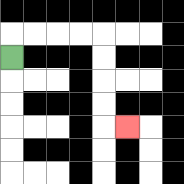{'start': '[0, 2]', 'end': '[5, 5]', 'path_directions': 'U,R,R,R,R,D,D,D,D,R', 'path_coordinates': '[[0, 2], [0, 1], [1, 1], [2, 1], [3, 1], [4, 1], [4, 2], [4, 3], [4, 4], [4, 5], [5, 5]]'}